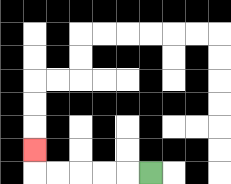{'start': '[6, 7]', 'end': '[1, 6]', 'path_directions': 'L,L,L,L,L,U', 'path_coordinates': '[[6, 7], [5, 7], [4, 7], [3, 7], [2, 7], [1, 7], [1, 6]]'}